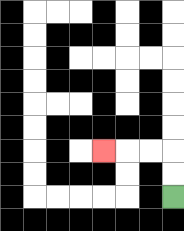{'start': '[7, 8]', 'end': '[4, 6]', 'path_directions': 'U,U,L,L,L', 'path_coordinates': '[[7, 8], [7, 7], [7, 6], [6, 6], [5, 6], [4, 6]]'}